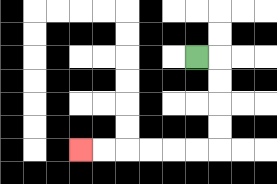{'start': '[8, 2]', 'end': '[3, 6]', 'path_directions': 'R,D,D,D,D,L,L,L,L,L,L', 'path_coordinates': '[[8, 2], [9, 2], [9, 3], [9, 4], [9, 5], [9, 6], [8, 6], [7, 6], [6, 6], [5, 6], [4, 6], [3, 6]]'}